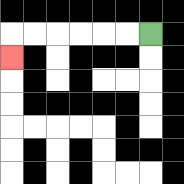{'start': '[6, 1]', 'end': '[0, 2]', 'path_directions': 'L,L,L,L,L,L,D', 'path_coordinates': '[[6, 1], [5, 1], [4, 1], [3, 1], [2, 1], [1, 1], [0, 1], [0, 2]]'}